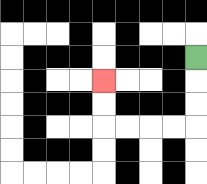{'start': '[8, 2]', 'end': '[4, 3]', 'path_directions': 'D,D,D,L,L,L,L,U,U', 'path_coordinates': '[[8, 2], [8, 3], [8, 4], [8, 5], [7, 5], [6, 5], [5, 5], [4, 5], [4, 4], [4, 3]]'}